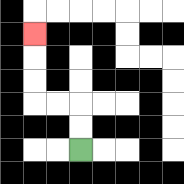{'start': '[3, 6]', 'end': '[1, 1]', 'path_directions': 'U,U,L,L,U,U,U', 'path_coordinates': '[[3, 6], [3, 5], [3, 4], [2, 4], [1, 4], [1, 3], [1, 2], [1, 1]]'}